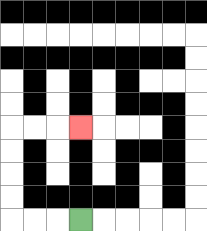{'start': '[3, 9]', 'end': '[3, 5]', 'path_directions': 'L,L,L,U,U,U,U,R,R,R', 'path_coordinates': '[[3, 9], [2, 9], [1, 9], [0, 9], [0, 8], [0, 7], [0, 6], [0, 5], [1, 5], [2, 5], [3, 5]]'}